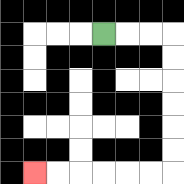{'start': '[4, 1]', 'end': '[1, 7]', 'path_directions': 'R,R,R,D,D,D,D,D,D,L,L,L,L,L,L', 'path_coordinates': '[[4, 1], [5, 1], [6, 1], [7, 1], [7, 2], [7, 3], [7, 4], [7, 5], [7, 6], [7, 7], [6, 7], [5, 7], [4, 7], [3, 7], [2, 7], [1, 7]]'}